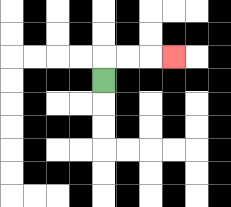{'start': '[4, 3]', 'end': '[7, 2]', 'path_directions': 'U,R,R,R', 'path_coordinates': '[[4, 3], [4, 2], [5, 2], [6, 2], [7, 2]]'}